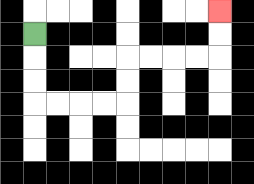{'start': '[1, 1]', 'end': '[9, 0]', 'path_directions': 'D,D,D,R,R,R,R,U,U,R,R,R,R,U,U', 'path_coordinates': '[[1, 1], [1, 2], [1, 3], [1, 4], [2, 4], [3, 4], [4, 4], [5, 4], [5, 3], [5, 2], [6, 2], [7, 2], [8, 2], [9, 2], [9, 1], [9, 0]]'}